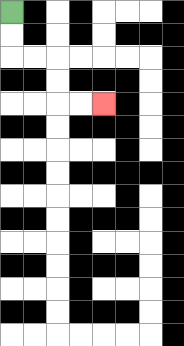{'start': '[0, 0]', 'end': '[4, 4]', 'path_directions': 'D,D,R,R,D,D,R,R', 'path_coordinates': '[[0, 0], [0, 1], [0, 2], [1, 2], [2, 2], [2, 3], [2, 4], [3, 4], [4, 4]]'}